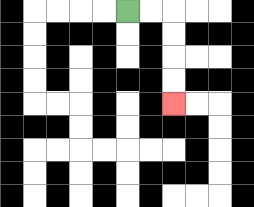{'start': '[5, 0]', 'end': '[7, 4]', 'path_directions': 'R,R,D,D,D,D', 'path_coordinates': '[[5, 0], [6, 0], [7, 0], [7, 1], [7, 2], [7, 3], [7, 4]]'}